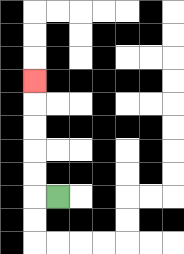{'start': '[2, 8]', 'end': '[1, 3]', 'path_directions': 'L,U,U,U,U,U', 'path_coordinates': '[[2, 8], [1, 8], [1, 7], [1, 6], [1, 5], [1, 4], [1, 3]]'}